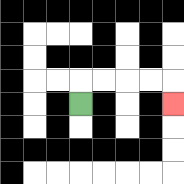{'start': '[3, 4]', 'end': '[7, 4]', 'path_directions': 'U,R,R,R,R,D', 'path_coordinates': '[[3, 4], [3, 3], [4, 3], [5, 3], [6, 3], [7, 3], [7, 4]]'}